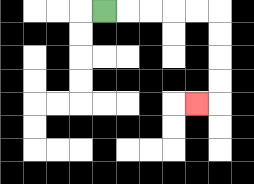{'start': '[4, 0]', 'end': '[8, 4]', 'path_directions': 'R,R,R,R,R,D,D,D,D,L', 'path_coordinates': '[[4, 0], [5, 0], [6, 0], [7, 0], [8, 0], [9, 0], [9, 1], [9, 2], [9, 3], [9, 4], [8, 4]]'}